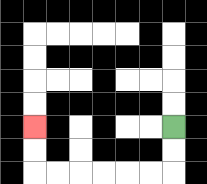{'start': '[7, 5]', 'end': '[1, 5]', 'path_directions': 'D,D,L,L,L,L,L,L,U,U', 'path_coordinates': '[[7, 5], [7, 6], [7, 7], [6, 7], [5, 7], [4, 7], [3, 7], [2, 7], [1, 7], [1, 6], [1, 5]]'}